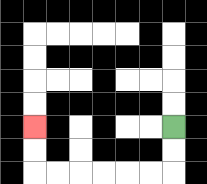{'start': '[7, 5]', 'end': '[1, 5]', 'path_directions': 'D,D,L,L,L,L,L,L,U,U', 'path_coordinates': '[[7, 5], [7, 6], [7, 7], [6, 7], [5, 7], [4, 7], [3, 7], [2, 7], [1, 7], [1, 6], [1, 5]]'}